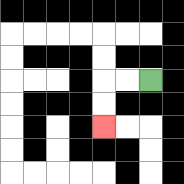{'start': '[6, 3]', 'end': '[4, 5]', 'path_directions': 'L,L,D,D', 'path_coordinates': '[[6, 3], [5, 3], [4, 3], [4, 4], [4, 5]]'}